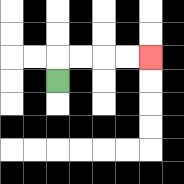{'start': '[2, 3]', 'end': '[6, 2]', 'path_directions': 'U,R,R,R,R', 'path_coordinates': '[[2, 3], [2, 2], [3, 2], [4, 2], [5, 2], [6, 2]]'}